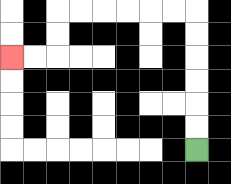{'start': '[8, 6]', 'end': '[0, 2]', 'path_directions': 'U,U,U,U,U,U,L,L,L,L,L,L,D,D,L,L', 'path_coordinates': '[[8, 6], [8, 5], [8, 4], [8, 3], [8, 2], [8, 1], [8, 0], [7, 0], [6, 0], [5, 0], [4, 0], [3, 0], [2, 0], [2, 1], [2, 2], [1, 2], [0, 2]]'}